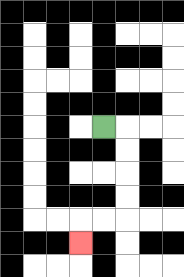{'start': '[4, 5]', 'end': '[3, 10]', 'path_directions': 'R,D,D,D,D,L,L,D', 'path_coordinates': '[[4, 5], [5, 5], [5, 6], [5, 7], [5, 8], [5, 9], [4, 9], [3, 9], [3, 10]]'}